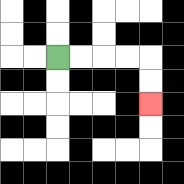{'start': '[2, 2]', 'end': '[6, 4]', 'path_directions': 'R,R,R,R,D,D', 'path_coordinates': '[[2, 2], [3, 2], [4, 2], [5, 2], [6, 2], [6, 3], [6, 4]]'}